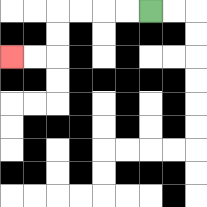{'start': '[6, 0]', 'end': '[0, 2]', 'path_directions': 'L,L,L,L,D,D,L,L', 'path_coordinates': '[[6, 0], [5, 0], [4, 0], [3, 0], [2, 0], [2, 1], [2, 2], [1, 2], [0, 2]]'}